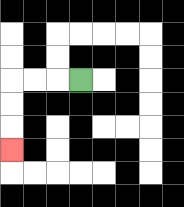{'start': '[3, 3]', 'end': '[0, 6]', 'path_directions': 'L,L,L,D,D,D', 'path_coordinates': '[[3, 3], [2, 3], [1, 3], [0, 3], [0, 4], [0, 5], [0, 6]]'}